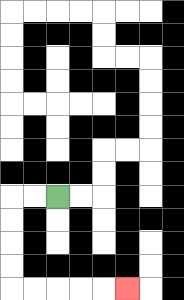{'start': '[2, 8]', 'end': '[5, 12]', 'path_directions': 'L,L,D,D,D,D,R,R,R,R,R', 'path_coordinates': '[[2, 8], [1, 8], [0, 8], [0, 9], [0, 10], [0, 11], [0, 12], [1, 12], [2, 12], [3, 12], [4, 12], [5, 12]]'}